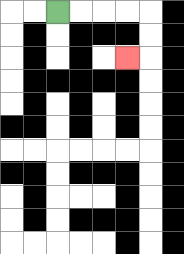{'start': '[2, 0]', 'end': '[5, 2]', 'path_directions': 'R,R,R,R,D,D,L', 'path_coordinates': '[[2, 0], [3, 0], [4, 0], [5, 0], [6, 0], [6, 1], [6, 2], [5, 2]]'}